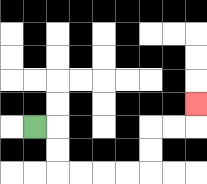{'start': '[1, 5]', 'end': '[8, 4]', 'path_directions': 'R,D,D,R,R,R,R,U,U,R,R,U', 'path_coordinates': '[[1, 5], [2, 5], [2, 6], [2, 7], [3, 7], [4, 7], [5, 7], [6, 7], [6, 6], [6, 5], [7, 5], [8, 5], [8, 4]]'}